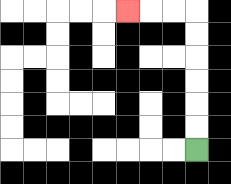{'start': '[8, 6]', 'end': '[5, 0]', 'path_directions': 'U,U,U,U,U,U,L,L,L', 'path_coordinates': '[[8, 6], [8, 5], [8, 4], [8, 3], [8, 2], [8, 1], [8, 0], [7, 0], [6, 0], [5, 0]]'}